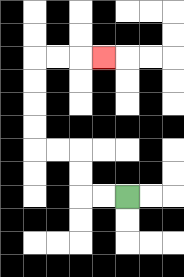{'start': '[5, 8]', 'end': '[4, 2]', 'path_directions': 'L,L,U,U,L,L,U,U,U,U,R,R,R', 'path_coordinates': '[[5, 8], [4, 8], [3, 8], [3, 7], [3, 6], [2, 6], [1, 6], [1, 5], [1, 4], [1, 3], [1, 2], [2, 2], [3, 2], [4, 2]]'}